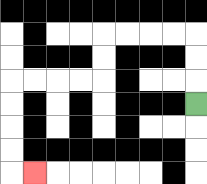{'start': '[8, 4]', 'end': '[1, 7]', 'path_directions': 'U,U,U,L,L,L,L,D,D,L,L,L,L,D,D,D,D,R', 'path_coordinates': '[[8, 4], [8, 3], [8, 2], [8, 1], [7, 1], [6, 1], [5, 1], [4, 1], [4, 2], [4, 3], [3, 3], [2, 3], [1, 3], [0, 3], [0, 4], [0, 5], [0, 6], [0, 7], [1, 7]]'}